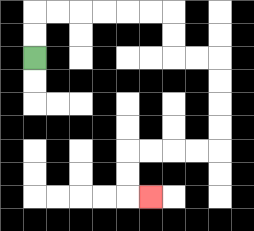{'start': '[1, 2]', 'end': '[6, 8]', 'path_directions': 'U,U,R,R,R,R,R,R,D,D,R,R,D,D,D,D,L,L,L,L,D,D,R', 'path_coordinates': '[[1, 2], [1, 1], [1, 0], [2, 0], [3, 0], [4, 0], [5, 0], [6, 0], [7, 0], [7, 1], [7, 2], [8, 2], [9, 2], [9, 3], [9, 4], [9, 5], [9, 6], [8, 6], [7, 6], [6, 6], [5, 6], [5, 7], [5, 8], [6, 8]]'}